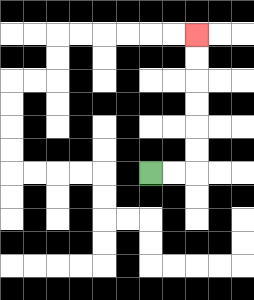{'start': '[6, 7]', 'end': '[8, 1]', 'path_directions': 'R,R,U,U,U,U,U,U', 'path_coordinates': '[[6, 7], [7, 7], [8, 7], [8, 6], [8, 5], [8, 4], [8, 3], [8, 2], [8, 1]]'}